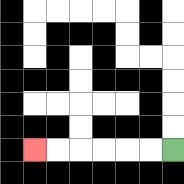{'start': '[7, 6]', 'end': '[1, 6]', 'path_directions': 'L,L,L,L,L,L', 'path_coordinates': '[[7, 6], [6, 6], [5, 6], [4, 6], [3, 6], [2, 6], [1, 6]]'}